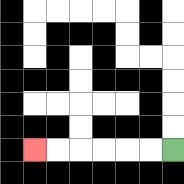{'start': '[7, 6]', 'end': '[1, 6]', 'path_directions': 'L,L,L,L,L,L', 'path_coordinates': '[[7, 6], [6, 6], [5, 6], [4, 6], [3, 6], [2, 6], [1, 6]]'}